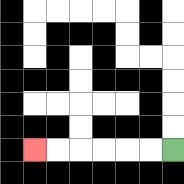{'start': '[7, 6]', 'end': '[1, 6]', 'path_directions': 'L,L,L,L,L,L', 'path_coordinates': '[[7, 6], [6, 6], [5, 6], [4, 6], [3, 6], [2, 6], [1, 6]]'}